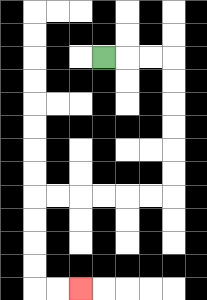{'start': '[4, 2]', 'end': '[3, 12]', 'path_directions': 'R,R,R,D,D,D,D,D,D,L,L,L,L,L,L,D,D,D,D,R,R', 'path_coordinates': '[[4, 2], [5, 2], [6, 2], [7, 2], [7, 3], [7, 4], [7, 5], [7, 6], [7, 7], [7, 8], [6, 8], [5, 8], [4, 8], [3, 8], [2, 8], [1, 8], [1, 9], [1, 10], [1, 11], [1, 12], [2, 12], [3, 12]]'}